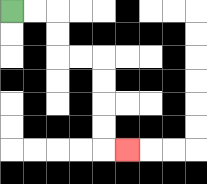{'start': '[0, 0]', 'end': '[5, 6]', 'path_directions': 'R,R,D,D,R,R,D,D,D,D,R', 'path_coordinates': '[[0, 0], [1, 0], [2, 0], [2, 1], [2, 2], [3, 2], [4, 2], [4, 3], [4, 4], [4, 5], [4, 6], [5, 6]]'}